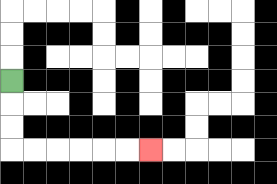{'start': '[0, 3]', 'end': '[6, 6]', 'path_directions': 'D,D,D,R,R,R,R,R,R', 'path_coordinates': '[[0, 3], [0, 4], [0, 5], [0, 6], [1, 6], [2, 6], [3, 6], [4, 6], [5, 6], [6, 6]]'}